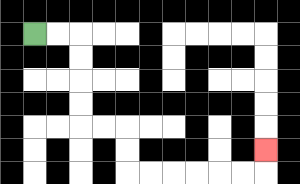{'start': '[1, 1]', 'end': '[11, 6]', 'path_directions': 'R,R,D,D,D,D,R,R,D,D,R,R,R,R,R,R,U', 'path_coordinates': '[[1, 1], [2, 1], [3, 1], [3, 2], [3, 3], [3, 4], [3, 5], [4, 5], [5, 5], [5, 6], [5, 7], [6, 7], [7, 7], [8, 7], [9, 7], [10, 7], [11, 7], [11, 6]]'}